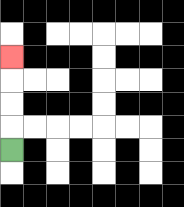{'start': '[0, 6]', 'end': '[0, 2]', 'path_directions': 'U,U,U,U', 'path_coordinates': '[[0, 6], [0, 5], [0, 4], [0, 3], [0, 2]]'}